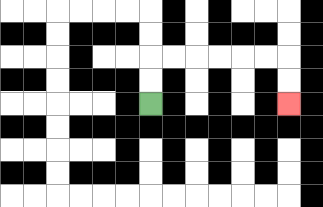{'start': '[6, 4]', 'end': '[12, 4]', 'path_directions': 'U,U,R,R,R,R,R,R,D,D', 'path_coordinates': '[[6, 4], [6, 3], [6, 2], [7, 2], [8, 2], [9, 2], [10, 2], [11, 2], [12, 2], [12, 3], [12, 4]]'}